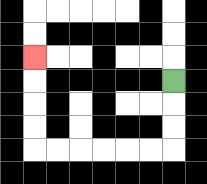{'start': '[7, 3]', 'end': '[1, 2]', 'path_directions': 'D,D,D,L,L,L,L,L,L,U,U,U,U', 'path_coordinates': '[[7, 3], [7, 4], [7, 5], [7, 6], [6, 6], [5, 6], [4, 6], [3, 6], [2, 6], [1, 6], [1, 5], [1, 4], [1, 3], [1, 2]]'}